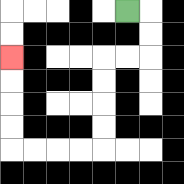{'start': '[5, 0]', 'end': '[0, 2]', 'path_directions': 'R,D,D,L,L,D,D,D,D,L,L,L,L,U,U,U,U', 'path_coordinates': '[[5, 0], [6, 0], [6, 1], [6, 2], [5, 2], [4, 2], [4, 3], [4, 4], [4, 5], [4, 6], [3, 6], [2, 6], [1, 6], [0, 6], [0, 5], [0, 4], [0, 3], [0, 2]]'}